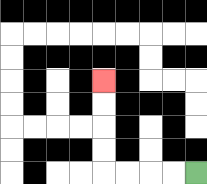{'start': '[8, 7]', 'end': '[4, 3]', 'path_directions': 'L,L,L,L,U,U,U,U', 'path_coordinates': '[[8, 7], [7, 7], [6, 7], [5, 7], [4, 7], [4, 6], [4, 5], [4, 4], [4, 3]]'}